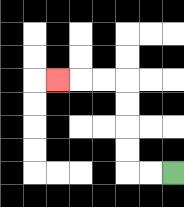{'start': '[7, 7]', 'end': '[2, 3]', 'path_directions': 'L,L,U,U,U,U,L,L,L', 'path_coordinates': '[[7, 7], [6, 7], [5, 7], [5, 6], [5, 5], [5, 4], [5, 3], [4, 3], [3, 3], [2, 3]]'}